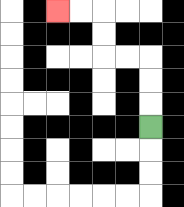{'start': '[6, 5]', 'end': '[2, 0]', 'path_directions': 'U,U,U,L,L,U,U,L,L', 'path_coordinates': '[[6, 5], [6, 4], [6, 3], [6, 2], [5, 2], [4, 2], [4, 1], [4, 0], [3, 0], [2, 0]]'}